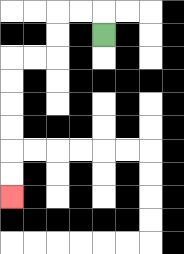{'start': '[4, 1]', 'end': '[0, 8]', 'path_directions': 'U,L,L,D,D,L,L,D,D,D,D,D,D', 'path_coordinates': '[[4, 1], [4, 0], [3, 0], [2, 0], [2, 1], [2, 2], [1, 2], [0, 2], [0, 3], [0, 4], [0, 5], [0, 6], [0, 7], [0, 8]]'}